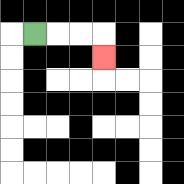{'start': '[1, 1]', 'end': '[4, 2]', 'path_directions': 'R,R,R,D', 'path_coordinates': '[[1, 1], [2, 1], [3, 1], [4, 1], [4, 2]]'}